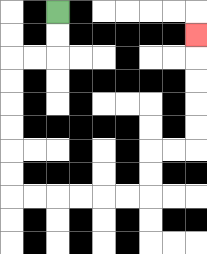{'start': '[2, 0]', 'end': '[8, 1]', 'path_directions': 'D,D,L,L,D,D,D,D,D,D,R,R,R,R,R,R,U,U,R,R,U,U,U,U,U', 'path_coordinates': '[[2, 0], [2, 1], [2, 2], [1, 2], [0, 2], [0, 3], [0, 4], [0, 5], [0, 6], [0, 7], [0, 8], [1, 8], [2, 8], [3, 8], [4, 8], [5, 8], [6, 8], [6, 7], [6, 6], [7, 6], [8, 6], [8, 5], [8, 4], [8, 3], [8, 2], [8, 1]]'}